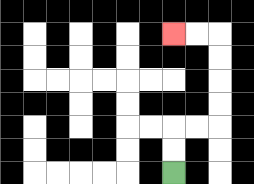{'start': '[7, 7]', 'end': '[7, 1]', 'path_directions': 'U,U,R,R,U,U,U,U,L,L', 'path_coordinates': '[[7, 7], [7, 6], [7, 5], [8, 5], [9, 5], [9, 4], [9, 3], [9, 2], [9, 1], [8, 1], [7, 1]]'}